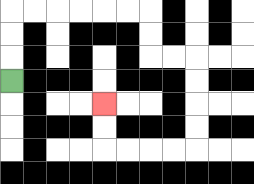{'start': '[0, 3]', 'end': '[4, 4]', 'path_directions': 'U,U,U,R,R,R,R,R,R,D,D,R,R,D,D,D,D,L,L,L,L,U,U', 'path_coordinates': '[[0, 3], [0, 2], [0, 1], [0, 0], [1, 0], [2, 0], [3, 0], [4, 0], [5, 0], [6, 0], [6, 1], [6, 2], [7, 2], [8, 2], [8, 3], [8, 4], [8, 5], [8, 6], [7, 6], [6, 6], [5, 6], [4, 6], [4, 5], [4, 4]]'}